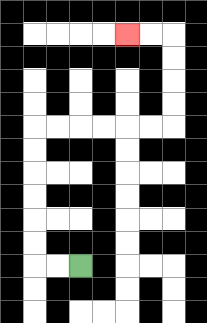{'start': '[3, 11]', 'end': '[5, 1]', 'path_directions': 'L,L,U,U,U,U,U,U,R,R,R,R,R,R,U,U,U,U,L,L', 'path_coordinates': '[[3, 11], [2, 11], [1, 11], [1, 10], [1, 9], [1, 8], [1, 7], [1, 6], [1, 5], [2, 5], [3, 5], [4, 5], [5, 5], [6, 5], [7, 5], [7, 4], [7, 3], [7, 2], [7, 1], [6, 1], [5, 1]]'}